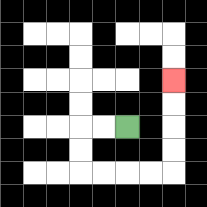{'start': '[5, 5]', 'end': '[7, 3]', 'path_directions': 'L,L,D,D,R,R,R,R,U,U,U,U', 'path_coordinates': '[[5, 5], [4, 5], [3, 5], [3, 6], [3, 7], [4, 7], [5, 7], [6, 7], [7, 7], [7, 6], [7, 5], [7, 4], [7, 3]]'}